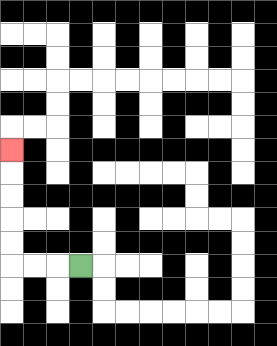{'start': '[3, 11]', 'end': '[0, 6]', 'path_directions': 'L,L,L,U,U,U,U,U', 'path_coordinates': '[[3, 11], [2, 11], [1, 11], [0, 11], [0, 10], [0, 9], [0, 8], [0, 7], [0, 6]]'}